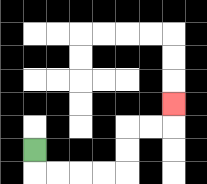{'start': '[1, 6]', 'end': '[7, 4]', 'path_directions': 'D,R,R,R,R,U,U,R,R,U', 'path_coordinates': '[[1, 6], [1, 7], [2, 7], [3, 7], [4, 7], [5, 7], [5, 6], [5, 5], [6, 5], [7, 5], [7, 4]]'}